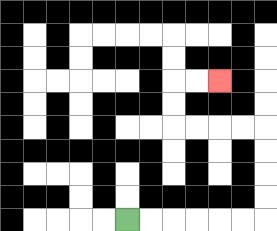{'start': '[5, 9]', 'end': '[9, 3]', 'path_directions': 'R,R,R,R,R,R,U,U,U,U,L,L,L,L,U,U,R,R', 'path_coordinates': '[[5, 9], [6, 9], [7, 9], [8, 9], [9, 9], [10, 9], [11, 9], [11, 8], [11, 7], [11, 6], [11, 5], [10, 5], [9, 5], [8, 5], [7, 5], [7, 4], [7, 3], [8, 3], [9, 3]]'}